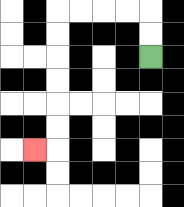{'start': '[6, 2]', 'end': '[1, 6]', 'path_directions': 'U,U,L,L,L,L,D,D,D,D,D,D,L', 'path_coordinates': '[[6, 2], [6, 1], [6, 0], [5, 0], [4, 0], [3, 0], [2, 0], [2, 1], [2, 2], [2, 3], [2, 4], [2, 5], [2, 6], [1, 6]]'}